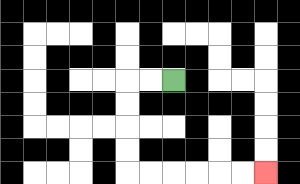{'start': '[7, 3]', 'end': '[11, 7]', 'path_directions': 'L,L,D,D,D,D,R,R,R,R,R,R', 'path_coordinates': '[[7, 3], [6, 3], [5, 3], [5, 4], [5, 5], [5, 6], [5, 7], [6, 7], [7, 7], [8, 7], [9, 7], [10, 7], [11, 7]]'}